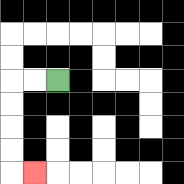{'start': '[2, 3]', 'end': '[1, 7]', 'path_directions': 'L,L,D,D,D,D,R', 'path_coordinates': '[[2, 3], [1, 3], [0, 3], [0, 4], [0, 5], [0, 6], [0, 7], [1, 7]]'}